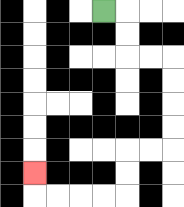{'start': '[4, 0]', 'end': '[1, 7]', 'path_directions': 'R,D,D,R,R,D,D,D,D,L,L,D,D,L,L,L,L,U', 'path_coordinates': '[[4, 0], [5, 0], [5, 1], [5, 2], [6, 2], [7, 2], [7, 3], [7, 4], [7, 5], [7, 6], [6, 6], [5, 6], [5, 7], [5, 8], [4, 8], [3, 8], [2, 8], [1, 8], [1, 7]]'}